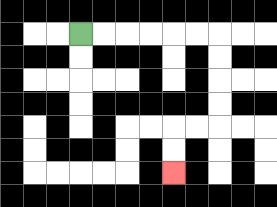{'start': '[3, 1]', 'end': '[7, 7]', 'path_directions': 'R,R,R,R,R,R,D,D,D,D,L,L,D,D', 'path_coordinates': '[[3, 1], [4, 1], [5, 1], [6, 1], [7, 1], [8, 1], [9, 1], [9, 2], [9, 3], [9, 4], [9, 5], [8, 5], [7, 5], [7, 6], [7, 7]]'}